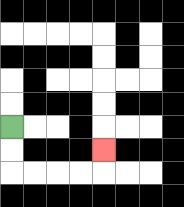{'start': '[0, 5]', 'end': '[4, 6]', 'path_directions': 'D,D,R,R,R,R,U', 'path_coordinates': '[[0, 5], [0, 6], [0, 7], [1, 7], [2, 7], [3, 7], [4, 7], [4, 6]]'}